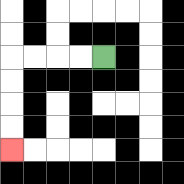{'start': '[4, 2]', 'end': '[0, 6]', 'path_directions': 'L,L,L,L,D,D,D,D', 'path_coordinates': '[[4, 2], [3, 2], [2, 2], [1, 2], [0, 2], [0, 3], [0, 4], [0, 5], [0, 6]]'}